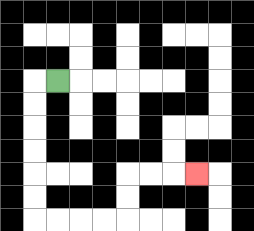{'start': '[2, 3]', 'end': '[8, 7]', 'path_directions': 'L,D,D,D,D,D,D,R,R,R,R,U,U,R,R,R', 'path_coordinates': '[[2, 3], [1, 3], [1, 4], [1, 5], [1, 6], [1, 7], [1, 8], [1, 9], [2, 9], [3, 9], [4, 9], [5, 9], [5, 8], [5, 7], [6, 7], [7, 7], [8, 7]]'}